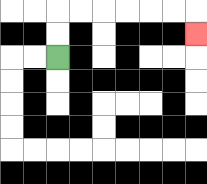{'start': '[2, 2]', 'end': '[8, 1]', 'path_directions': 'U,U,R,R,R,R,R,R,D', 'path_coordinates': '[[2, 2], [2, 1], [2, 0], [3, 0], [4, 0], [5, 0], [6, 0], [7, 0], [8, 0], [8, 1]]'}